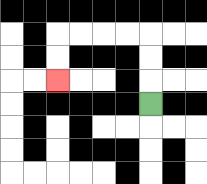{'start': '[6, 4]', 'end': '[2, 3]', 'path_directions': 'U,U,U,L,L,L,L,D,D', 'path_coordinates': '[[6, 4], [6, 3], [6, 2], [6, 1], [5, 1], [4, 1], [3, 1], [2, 1], [2, 2], [2, 3]]'}